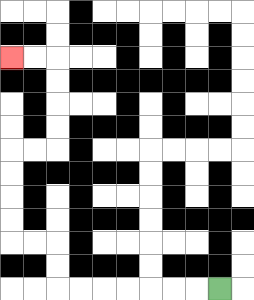{'start': '[9, 12]', 'end': '[0, 2]', 'path_directions': 'L,L,L,L,L,L,L,U,U,L,L,U,U,U,U,R,R,U,U,U,U,L,L', 'path_coordinates': '[[9, 12], [8, 12], [7, 12], [6, 12], [5, 12], [4, 12], [3, 12], [2, 12], [2, 11], [2, 10], [1, 10], [0, 10], [0, 9], [0, 8], [0, 7], [0, 6], [1, 6], [2, 6], [2, 5], [2, 4], [2, 3], [2, 2], [1, 2], [0, 2]]'}